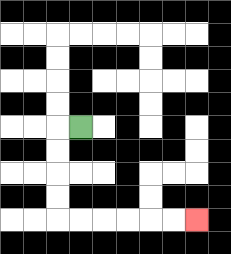{'start': '[3, 5]', 'end': '[8, 9]', 'path_directions': 'L,D,D,D,D,R,R,R,R,R,R', 'path_coordinates': '[[3, 5], [2, 5], [2, 6], [2, 7], [2, 8], [2, 9], [3, 9], [4, 9], [5, 9], [6, 9], [7, 9], [8, 9]]'}